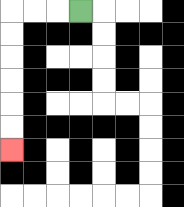{'start': '[3, 0]', 'end': '[0, 6]', 'path_directions': 'L,L,L,D,D,D,D,D,D', 'path_coordinates': '[[3, 0], [2, 0], [1, 0], [0, 0], [0, 1], [0, 2], [0, 3], [0, 4], [0, 5], [0, 6]]'}